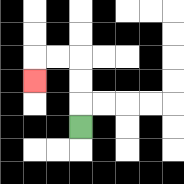{'start': '[3, 5]', 'end': '[1, 3]', 'path_directions': 'U,U,U,L,L,D', 'path_coordinates': '[[3, 5], [3, 4], [3, 3], [3, 2], [2, 2], [1, 2], [1, 3]]'}